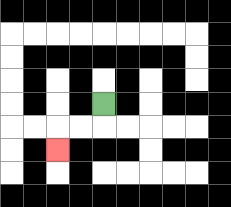{'start': '[4, 4]', 'end': '[2, 6]', 'path_directions': 'D,L,L,D', 'path_coordinates': '[[4, 4], [4, 5], [3, 5], [2, 5], [2, 6]]'}